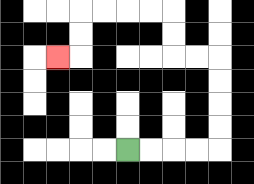{'start': '[5, 6]', 'end': '[2, 2]', 'path_directions': 'R,R,R,R,U,U,U,U,L,L,U,U,L,L,L,L,D,D,L', 'path_coordinates': '[[5, 6], [6, 6], [7, 6], [8, 6], [9, 6], [9, 5], [9, 4], [9, 3], [9, 2], [8, 2], [7, 2], [7, 1], [7, 0], [6, 0], [5, 0], [4, 0], [3, 0], [3, 1], [3, 2], [2, 2]]'}